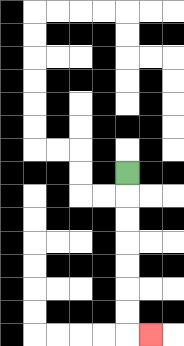{'start': '[5, 7]', 'end': '[6, 14]', 'path_directions': 'D,D,D,D,D,D,D,R', 'path_coordinates': '[[5, 7], [5, 8], [5, 9], [5, 10], [5, 11], [5, 12], [5, 13], [5, 14], [6, 14]]'}